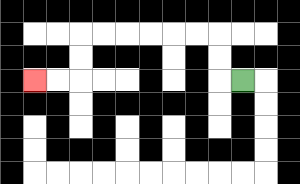{'start': '[10, 3]', 'end': '[1, 3]', 'path_directions': 'L,U,U,L,L,L,L,L,L,D,D,L,L', 'path_coordinates': '[[10, 3], [9, 3], [9, 2], [9, 1], [8, 1], [7, 1], [6, 1], [5, 1], [4, 1], [3, 1], [3, 2], [3, 3], [2, 3], [1, 3]]'}